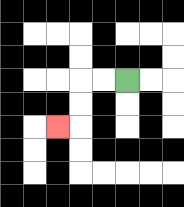{'start': '[5, 3]', 'end': '[2, 5]', 'path_directions': 'L,L,D,D,L', 'path_coordinates': '[[5, 3], [4, 3], [3, 3], [3, 4], [3, 5], [2, 5]]'}